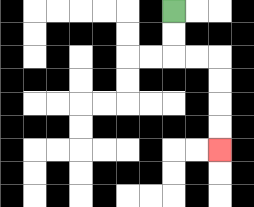{'start': '[7, 0]', 'end': '[9, 6]', 'path_directions': 'D,D,R,R,D,D,D,D', 'path_coordinates': '[[7, 0], [7, 1], [7, 2], [8, 2], [9, 2], [9, 3], [9, 4], [9, 5], [9, 6]]'}